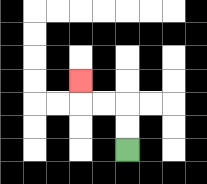{'start': '[5, 6]', 'end': '[3, 3]', 'path_directions': 'U,U,L,L,U', 'path_coordinates': '[[5, 6], [5, 5], [5, 4], [4, 4], [3, 4], [3, 3]]'}